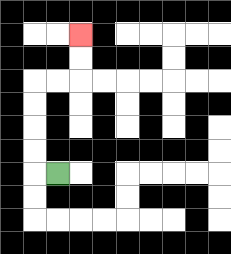{'start': '[2, 7]', 'end': '[3, 1]', 'path_directions': 'L,U,U,U,U,R,R,U,U', 'path_coordinates': '[[2, 7], [1, 7], [1, 6], [1, 5], [1, 4], [1, 3], [2, 3], [3, 3], [3, 2], [3, 1]]'}